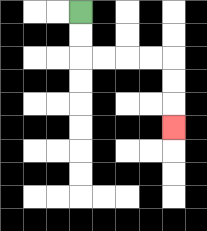{'start': '[3, 0]', 'end': '[7, 5]', 'path_directions': 'D,D,R,R,R,R,D,D,D', 'path_coordinates': '[[3, 0], [3, 1], [3, 2], [4, 2], [5, 2], [6, 2], [7, 2], [7, 3], [7, 4], [7, 5]]'}